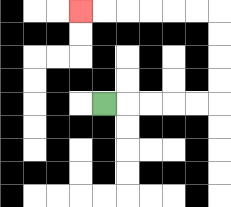{'start': '[4, 4]', 'end': '[3, 0]', 'path_directions': 'R,R,R,R,R,U,U,U,U,L,L,L,L,L,L', 'path_coordinates': '[[4, 4], [5, 4], [6, 4], [7, 4], [8, 4], [9, 4], [9, 3], [9, 2], [9, 1], [9, 0], [8, 0], [7, 0], [6, 0], [5, 0], [4, 0], [3, 0]]'}